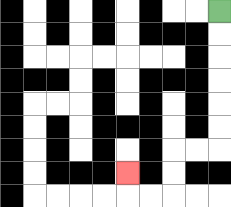{'start': '[9, 0]', 'end': '[5, 7]', 'path_directions': 'D,D,D,D,D,D,L,L,D,D,L,L,U', 'path_coordinates': '[[9, 0], [9, 1], [9, 2], [9, 3], [9, 4], [9, 5], [9, 6], [8, 6], [7, 6], [7, 7], [7, 8], [6, 8], [5, 8], [5, 7]]'}